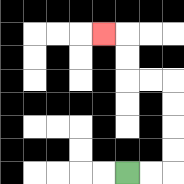{'start': '[5, 7]', 'end': '[4, 1]', 'path_directions': 'R,R,U,U,U,U,L,L,U,U,L', 'path_coordinates': '[[5, 7], [6, 7], [7, 7], [7, 6], [7, 5], [7, 4], [7, 3], [6, 3], [5, 3], [5, 2], [5, 1], [4, 1]]'}